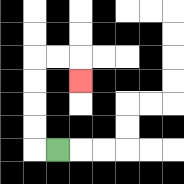{'start': '[2, 6]', 'end': '[3, 3]', 'path_directions': 'L,U,U,U,U,R,R,D', 'path_coordinates': '[[2, 6], [1, 6], [1, 5], [1, 4], [1, 3], [1, 2], [2, 2], [3, 2], [3, 3]]'}